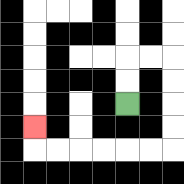{'start': '[5, 4]', 'end': '[1, 5]', 'path_directions': 'U,U,R,R,D,D,D,D,L,L,L,L,L,L,U', 'path_coordinates': '[[5, 4], [5, 3], [5, 2], [6, 2], [7, 2], [7, 3], [7, 4], [7, 5], [7, 6], [6, 6], [5, 6], [4, 6], [3, 6], [2, 6], [1, 6], [1, 5]]'}